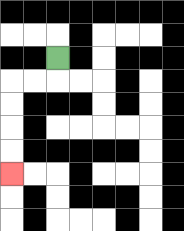{'start': '[2, 2]', 'end': '[0, 7]', 'path_directions': 'D,L,L,D,D,D,D', 'path_coordinates': '[[2, 2], [2, 3], [1, 3], [0, 3], [0, 4], [0, 5], [0, 6], [0, 7]]'}